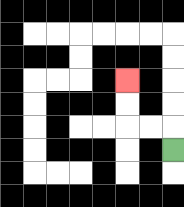{'start': '[7, 6]', 'end': '[5, 3]', 'path_directions': 'U,L,L,U,U', 'path_coordinates': '[[7, 6], [7, 5], [6, 5], [5, 5], [5, 4], [5, 3]]'}